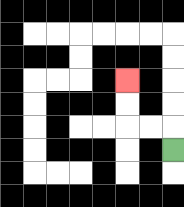{'start': '[7, 6]', 'end': '[5, 3]', 'path_directions': 'U,L,L,U,U', 'path_coordinates': '[[7, 6], [7, 5], [6, 5], [5, 5], [5, 4], [5, 3]]'}